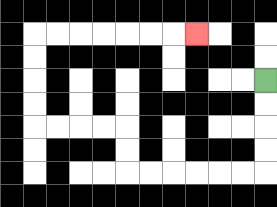{'start': '[11, 3]', 'end': '[8, 1]', 'path_directions': 'D,D,D,D,L,L,L,L,L,L,U,U,L,L,L,L,U,U,U,U,R,R,R,R,R,R,R', 'path_coordinates': '[[11, 3], [11, 4], [11, 5], [11, 6], [11, 7], [10, 7], [9, 7], [8, 7], [7, 7], [6, 7], [5, 7], [5, 6], [5, 5], [4, 5], [3, 5], [2, 5], [1, 5], [1, 4], [1, 3], [1, 2], [1, 1], [2, 1], [3, 1], [4, 1], [5, 1], [6, 1], [7, 1], [8, 1]]'}